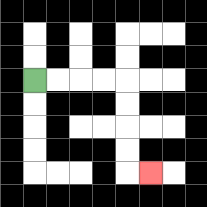{'start': '[1, 3]', 'end': '[6, 7]', 'path_directions': 'R,R,R,R,D,D,D,D,R', 'path_coordinates': '[[1, 3], [2, 3], [3, 3], [4, 3], [5, 3], [5, 4], [5, 5], [5, 6], [5, 7], [6, 7]]'}